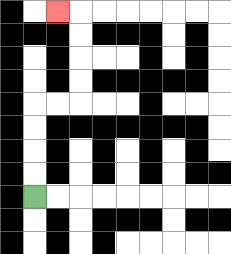{'start': '[1, 8]', 'end': '[2, 0]', 'path_directions': 'U,U,U,U,R,R,U,U,U,U,L', 'path_coordinates': '[[1, 8], [1, 7], [1, 6], [1, 5], [1, 4], [2, 4], [3, 4], [3, 3], [3, 2], [3, 1], [3, 0], [2, 0]]'}